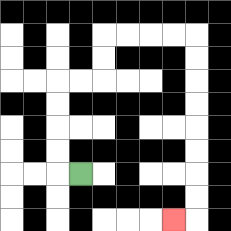{'start': '[3, 7]', 'end': '[7, 9]', 'path_directions': 'L,U,U,U,U,R,R,U,U,R,R,R,R,D,D,D,D,D,D,D,D,L', 'path_coordinates': '[[3, 7], [2, 7], [2, 6], [2, 5], [2, 4], [2, 3], [3, 3], [4, 3], [4, 2], [4, 1], [5, 1], [6, 1], [7, 1], [8, 1], [8, 2], [8, 3], [8, 4], [8, 5], [8, 6], [8, 7], [8, 8], [8, 9], [7, 9]]'}